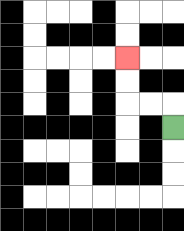{'start': '[7, 5]', 'end': '[5, 2]', 'path_directions': 'U,L,L,U,U', 'path_coordinates': '[[7, 5], [7, 4], [6, 4], [5, 4], [5, 3], [5, 2]]'}